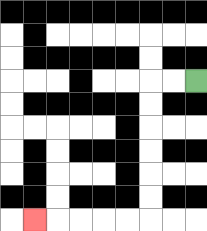{'start': '[8, 3]', 'end': '[1, 9]', 'path_directions': 'L,L,D,D,D,D,D,D,L,L,L,L,L', 'path_coordinates': '[[8, 3], [7, 3], [6, 3], [6, 4], [6, 5], [6, 6], [6, 7], [6, 8], [6, 9], [5, 9], [4, 9], [3, 9], [2, 9], [1, 9]]'}